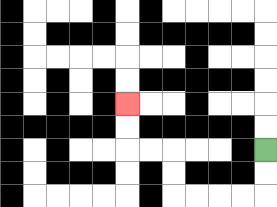{'start': '[11, 6]', 'end': '[5, 4]', 'path_directions': 'D,D,L,L,L,L,U,U,L,L,U,U', 'path_coordinates': '[[11, 6], [11, 7], [11, 8], [10, 8], [9, 8], [8, 8], [7, 8], [7, 7], [7, 6], [6, 6], [5, 6], [5, 5], [5, 4]]'}